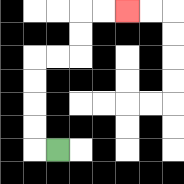{'start': '[2, 6]', 'end': '[5, 0]', 'path_directions': 'L,U,U,U,U,R,R,U,U,R,R', 'path_coordinates': '[[2, 6], [1, 6], [1, 5], [1, 4], [1, 3], [1, 2], [2, 2], [3, 2], [3, 1], [3, 0], [4, 0], [5, 0]]'}